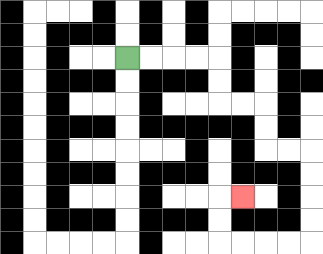{'start': '[5, 2]', 'end': '[10, 8]', 'path_directions': 'R,R,R,R,D,D,R,R,D,D,R,R,D,D,D,D,L,L,L,L,U,U,R', 'path_coordinates': '[[5, 2], [6, 2], [7, 2], [8, 2], [9, 2], [9, 3], [9, 4], [10, 4], [11, 4], [11, 5], [11, 6], [12, 6], [13, 6], [13, 7], [13, 8], [13, 9], [13, 10], [12, 10], [11, 10], [10, 10], [9, 10], [9, 9], [9, 8], [10, 8]]'}